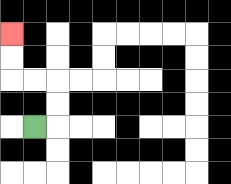{'start': '[1, 5]', 'end': '[0, 1]', 'path_directions': 'R,U,U,L,L,U,U', 'path_coordinates': '[[1, 5], [2, 5], [2, 4], [2, 3], [1, 3], [0, 3], [0, 2], [0, 1]]'}